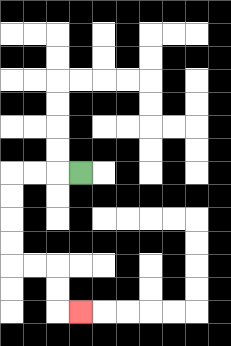{'start': '[3, 7]', 'end': '[3, 13]', 'path_directions': 'L,L,L,D,D,D,D,R,R,D,D,R', 'path_coordinates': '[[3, 7], [2, 7], [1, 7], [0, 7], [0, 8], [0, 9], [0, 10], [0, 11], [1, 11], [2, 11], [2, 12], [2, 13], [3, 13]]'}